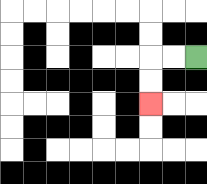{'start': '[8, 2]', 'end': '[6, 4]', 'path_directions': 'L,L,D,D', 'path_coordinates': '[[8, 2], [7, 2], [6, 2], [6, 3], [6, 4]]'}